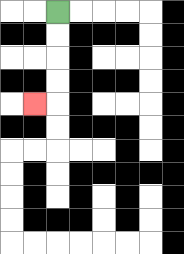{'start': '[2, 0]', 'end': '[1, 4]', 'path_directions': 'D,D,D,D,L', 'path_coordinates': '[[2, 0], [2, 1], [2, 2], [2, 3], [2, 4], [1, 4]]'}